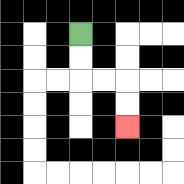{'start': '[3, 1]', 'end': '[5, 5]', 'path_directions': 'D,D,R,R,D,D', 'path_coordinates': '[[3, 1], [3, 2], [3, 3], [4, 3], [5, 3], [5, 4], [5, 5]]'}